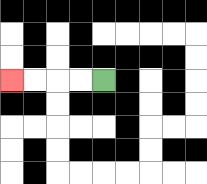{'start': '[4, 3]', 'end': '[0, 3]', 'path_directions': 'L,L,L,L', 'path_coordinates': '[[4, 3], [3, 3], [2, 3], [1, 3], [0, 3]]'}